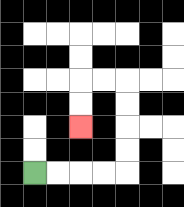{'start': '[1, 7]', 'end': '[3, 5]', 'path_directions': 'R,R,R,R,U,U,U,U,L,L,D,D', 'path_coordinates': '[[1, 7], [2, 7], [3, 7], [4, 7], [5, 7], [5, 6], [5, 5], [5, 4], [5, 3], [4, 3], [3, 3], [3, 4], [3, 5]]'}